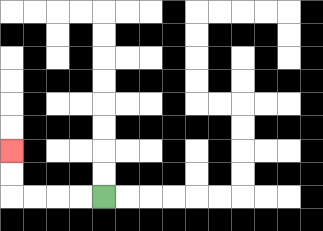{'start': '[4, 8]', 'end': '[0, 6]', 'path_directions': 'L,L,L,L,U,U', 'path_coordinates': '[[4, 8], [3, 8], [2, 8], [1, 8], [0, 8], [0, 7], [0, 6]]'}